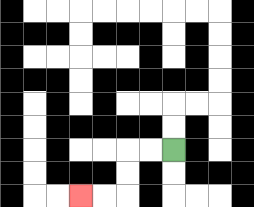{'start': '[7, 6]', 'end': '[3, 8]', 'path_directions': 'L,L,D,D,L,L', 'path_coordinates': '[[7, 6], [6, 6], [5, 6], [5, 7], [5, 8], [4, 8], [3, 8]]'}